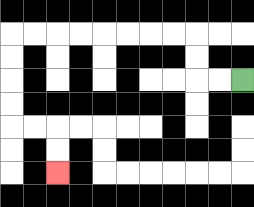{'start': '[10, 3]', 'end': '[2, 7]', 'path_directions': 'L,L,U,U,L,L,L,L,L,L,L,L,D,D,D,D,R,R,D,D', 'path_coordinates': '[[10, 3], [9, 3], [8, 3], [8, 2], [8, 1], [7, 1], [6, 1], [5, 1], [4, 1], [3, 1], [2, 1], [1, 1], [0, 1], [0, 2], [0, 3], [0, 4], [0, 5], [1, 5], [2, 5], [2, 6], [2, 7]]'}